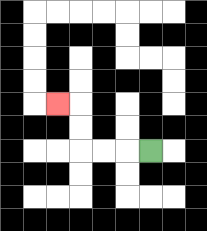{'start': '[6, 6]', 'end': '[2, 4]', 'path_directions': 'L,L,L,U,U,L', 'path_coordinates': '[[6, 6], [5, 6], [4, 6], [3, 6], [3, 5], [3, 4], [2, 4]]'}